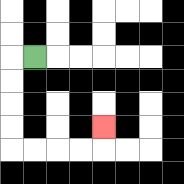{'start': '[1, 2]', 'end': '[4, 5]', 'path_directions': 'L,D,D,D,D,R,R,R,R,U', 'path_coordinates': '[[1, 2], [0, 2], [0, 3], [0, 4], [0, 5], [0, 6], [1, 6], [2, 6], [3, 6], [4, 6], [4, 5]]'}